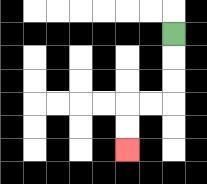{'start': '[7, 1]', 'end': '[5, 6]', 'path_directions': 'D,D,D,L,L,D,D', 'path_coordinates': '[[7, 1], [7, 2], [7, 3], [7, 4], [6, 4], [5, 4], [5, 5], [5, 6]]'}